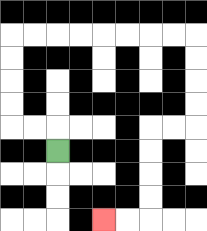{'start': '[2, 6]', 'end': '[4, 9]', 'path_directions': 'U,L,L,U,U,U,U,R,R,R,R,R,R,R,R,D,D,D,D,L,L,D,D,D,D,L,L', 'path_coordinates': '[[2, 6], [2, 5], [1, 5], [0, 5], [0, 4], [0, 3], [0, 2], [0, 1], [1, 1], [2, 1], [3, 1], [4, 1], [5, 1], [6, 1], [7, 1], [8, 1], [8, 2], [8, 3], [8, 4], [8, 5], [7, 5], [6, 5], [6, 6], [6, 7], [6, 8], [6, 9], [5, 9], [4, 9]]'}